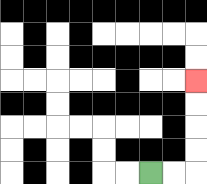{'start': '[6, 7]', 'end': '[8, 3]', 'path_directions': 'R,R,U,U,U,U', 'path_coordinates': '[[6, 7], [7, 7], [8, 7], [8, 6], [8, 5], [8, 4], [8, 3]]'}